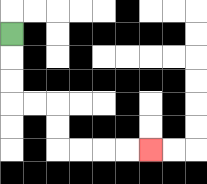{'start': '[0, 1]', 'end': '[6, 6]', 'path_directions': 'D,D,D,R,R,D,D,R,R,R,R', 'path_coordinates': '[[0, 1], [0, 2], [0, 3], [0, 4], [1, 4], [2, 4], [2, 5], [2, 6], [3, 6], [4, 6], [5, 6], [6, 6]]'}